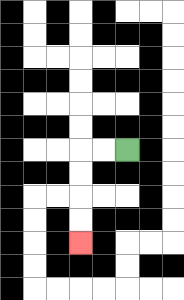{'start': '[5, 6]', 'end': '[3, 10]', 'path_directions': 'L,L,D,D,D,D', 'path_coordinates': '[[5, 6], [4, 6], [3, 6], [3, 7], [3, 8], [3, 9], [3, 10]]'}